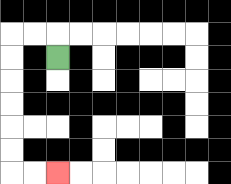{'start': '[2, 2]', 'end': '[2, 7]', 'path_directions': 'U,L,L,D,D,D,D,D,D,R,R', 'path_coordinates': '[[2, 2], [2, 1], [1, 1], [0, 1], [0, 2], [0, 3], [0, 4], [0, 5], [0, 6], [0, 7], [1, 7], [2, 7]]'}